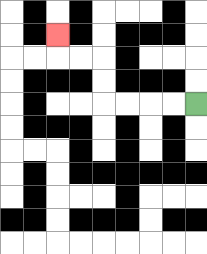{'start': '[8, 4]', 'end': '[2, 1]', 'path_directions': 'L,L,L,L,U,U,L,L,U', 'path_coordinates': '[[8, 4], [7, 4], [6, 4], [5, 4], [4, 4], [4, 3], [4, 2], [3, 2], [2, 2], [2, 1]]'}